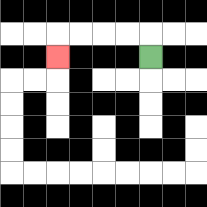{'start': '[6, 2]', 'end': '[2, 2]', 'path_directions': 'U,L,L,L,L,D', 'path_coordinates': '[[6, 2], [6, 1], [5, 1], [4, 1], [3, 1], [2, 1], [2, 2]]'}